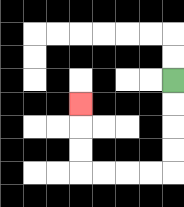{'start': '[7, 3]', 'end': '[3, 4]', 'path_directions': 'D,D,D,D,L,L,L,L,U,U,U', 'path_coordinates': '[[7, 3], [7, 4], [7, 5], [7, 6], [7, 7], [6, 7], [5, 7], [4, 7], [3, 7], [3, 6], [3, 5], [3, 4]]'}